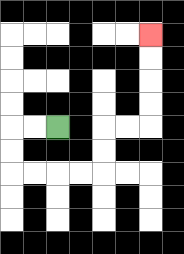{'start': '[2, 5]', 'end': '[6, 1]', 'path_directions': 'L,L,D,D,R,R,R,R,U,U,R,R,U,U,U,U', 'path_coordinates': '[[2, 5], [1, 5], [0, 5], [0, 6], [0, 7], [1, 7], [2, 7], [3, 7], [4, 7], [4, 6], [4, 5], [5, 5], [6, 5], [6, 4], [6, 3], [6, 2], [6, 1]]'}